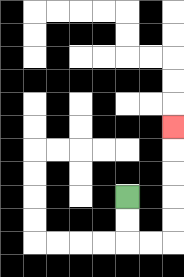{'start': '[5, 8]', 'end': '[7, 5]', 'path_directions': 'D,D,R,R,U,U,U,U,U', 'path_coordinates': '[[5, 8], [5, 9], [5, 10], [6, 10], [7, 10], [7, 9], [7, 8], [7, 7], [7, 6], [7, 5]]'}